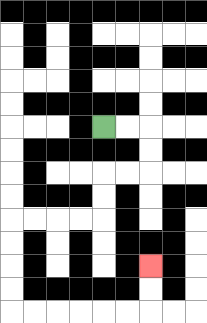{'start': '[4, 5]', 'end': '[6, 11]', 'path_directions': 'R,R,D,D,L,L,D,D,L,L,L,L,D,D,D,D,R,R,R,R,R,R,U,U', 'path_coordinates': '[[4, 5], [5, 5], [6, 5], [6, 6], [6, 7], [5, 7], [4, 7], [4, 8], [4, 9], [3, 9], [2, 9], [1, 9], [0, 9], [0, 10], [0, 11], [0, 12], [0, 13], [1, 13], [2, 13], [3, 13], [4, 13], [5, 13], [6, 13], [6, 12], [6, 11]]'}